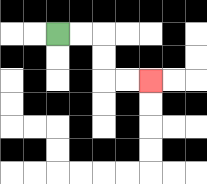{'start': '[2, 1]', 'end': '[6, 3]', 'path_directions': 'R,R,D,D,R,R', 'path_coordinates': '[[2, 1], [3, 1], [4, 1], [4, 2], [4, 3], [5, 3], [6, 3]]'}